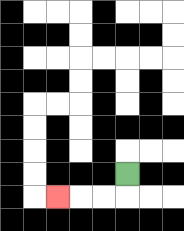{'start': '[5, 7]', 'end': '[2, 8]', 'path_directions': 'D,L,L,L', 'path_coordinates': '[[5, 7], [5, 8], [4, 8], [3, 8], [2, 8]]'}